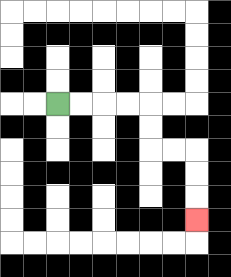{'start': '[2, 4]', 'end': '[8, 9]', 'path_directions': 'R,R,R,R,D,D,R,R,D,D,D', 'path_coordinates': '[[2, 4], [3, 4], [4, 4], [5, 4], [6, 4], [6, 5], [6, 6], [7, 6], [8, 6], [8, 7], [8, 8], [8, 9]]'}